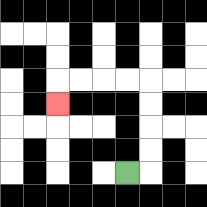{'start': '[5, 7]', 'end': '[2, 4]', 'path_directions': 'R,U,U,U,U,L,L,L,L,D', 'path_coordinates': '[[5, 7], [6, 7], [6, 6], [6, 5], [6, 4], [6, 3], [5, 3], [4, 3], [3, 3], [2, 3], [2, 4]]'}